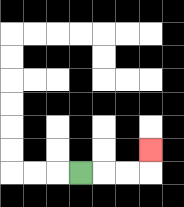{'start': '[3, 7]', 'end': '[6, 6]', 'path_directions': 'R,R,R,U', 'path_coordinates': '[[3, 7], [4, 7], [5, 7], [6, 7], [6, 6]]'}